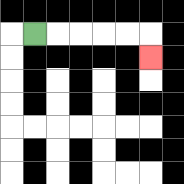{'start': '[1, 1]', 'end': '[6, 2]', 'path_directions': 'R,R,R,R,R,D', 'path_coordinates': '[[1, 1], [2, 1], [3, 1], [4, 1], [5, 1], [6, 1], [6, 2]]'}